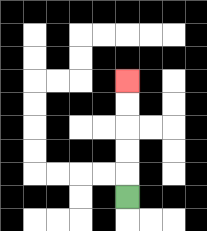{'start': '[5, 8]', 'end': '[5, 3]', 'path_directions': 'U,U,U,U,U', 'path_coordinates': '[[5, 8], [5, 7], [5, 6], [5, 5], [5, 4], [5, 3]]'}